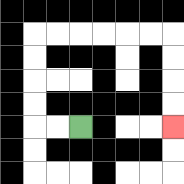{'start': '[3, 5]', 'end': '[7, 5]', 'path_directions': 'L,L,U,U,U,U,R,R,R,R,R,R,D,D,D,D', 'path_coordinates': '[[3, 5], [2, 5], [1, 5], [1, 4], [1, 3], [1, 2], [1, 1], [2, 1], [3, 1], [4, 1], [5, 1], [6, 1], [7, 1], [7, 2], [7, 3], [7, 4], [7, 5]]'}